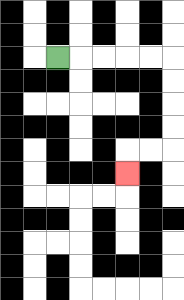{'start': '[2, 2]', 'end': '[5, 7]', 'path_directions': 'R,R,R,R,R,D,D,D,D,L,L,D', 'path_coordinates': '[[2, 2], [3, 2], [4, 2], [5, 2], [6, 2], [7, 2], [7, 3], [7, 4], [7, 5], [7, 6], [6, 6], [5, 6], [5, 7]]'}